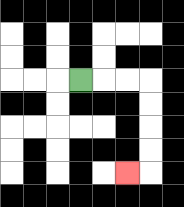{'start': '[3, 3]', 'end': '[5, 7]', 'path_directions': 'R,R,R,D,D,D,D,L', 'path_coordinates': '[[3, 3], [4, 3], [5, 3], [6, 3], [6, 4], [6, 5], [6, 6], [6, 7], [5, 7]]'}